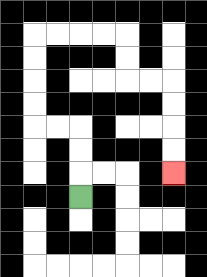{'start': '[3, 8]', 'end': '[7, 7]', 'path_directions': 'U,U,U,L,L,U,U,U,U,R,R,R,R,D,D,R,R,D,D,D,D', 'path_coordinates': '[[3, 8], [3, 7], [3, 6], [3, 5], [2, 5], [1, 5], [1, 4], [1, 3], [1, 2], [1, 1], [2, 1], [3, 1], [4, 1], [5, 1], [5, 2], [5, 3], [6, 3], [7, 3], [7, 4], [7, 5], [7, 6], [7, 7]]'}